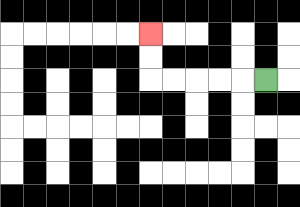{'start': '[11, 3]', 'end': '[6, 1]', 'path_directions': 'L,L,L,L,L,U,U', 'path_coordinates': '[[11, 3], [10, 3], [9, 3], [8, 3], [7, 3], [6, 3], [6, 2], [6, 1]]'}